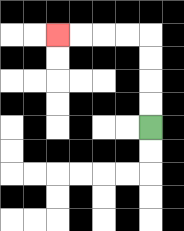{'start': '[6, 5]', 'end': '[2, 1]', 'path_directions': 'U,U,U,U,L,L,L,L', 'path_coordinates': '[[6, 5], [6, 4], [6, 3], [6, 2], [6, 1], [5, 1], [4, 1], [3, 1], [2, 1]]'}